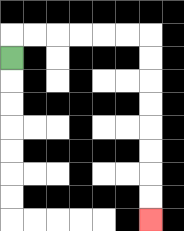{'start': '[0, 2]', 'end': '[6, 9]', 'path_directions': 'U,R,R,R,R,R,R,D,D,D,D,D,D,D,D', 'path_coordinates': '[[0, 2], [0, 1], [1, 1], [2, 1], [3, 1], [4, 1], [5, 1], [6, 1], [6, 2], [6, 3], [6, 4], [6, 5], [6, 6], [6, 7], [6, 8], [6, 9]]'}